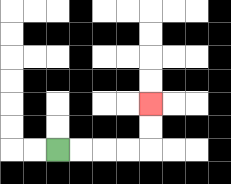{'start': '[2, 6]', 'end': '[6, 4]', 'path_directions': 'R,R,R,R,U,U', 'path_coordinates': '[[2, 6], [3, 6], [4, 6], [5, 6], [6, 6], [6, 5], [6, 4]]'}